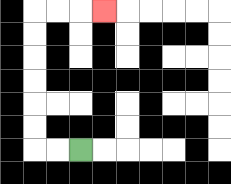{'start': '[3, 6]', 'end': '[4, 0]', 'path_directions': 'L,L,U,U,U,U,U,U,R,R,R', 'path_coordinates': '[[3, 6], [2, 6], [1, 6], [1, 5], [1, 4], [1, 3], [1, 2], [1, 1], [1, 0], [2, 0], [3, 0], [4, 0]]'}